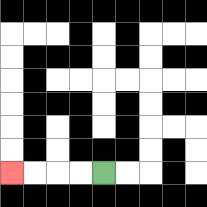{'start': '[4, 7]', 'end': '[0, 7]', 'path_directions': 'L,L,L,L', 'path_coordinates': '[[4, 7], [3, 7], [2, 7], [1, 7], [0, 7]]'}